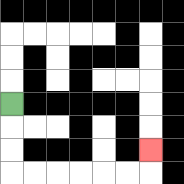{'start': '[0, 4]', 'end': '[6, 6]', 'path_directions': 'D,D,D,R,R,R,R,R,R,U', 'path_coordinates': '[[0, 4], [0, 5], [0, 6], [0, 7], [1, 7], [2, 7], [3, 7], [4, 7], [5, 7], [6, 7], [6, 6]]'}